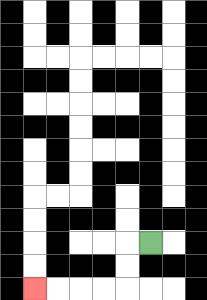{'start': '[6, 10]', 'end': '[1, 12]', 'path_directions': 'L,D,D,L,L,L,L', 'path_coordinates': '[[6, 10], [5, 10], [5, 11], [5, 12], [4, 12], [3, 12], [2, 12], [1, 12]]'}